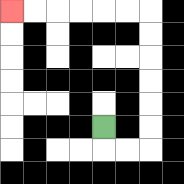{'start': '[4, 5]', 'end': '[0, 0]', 'path_directions': 'D,R,R,U,U,U,U,U,U,L,L,L,L,L,L', 'path_coordinates': '[[4, 5], [4, 6], [5, 6], [6, 6], [6, 5], [6, 4], [6, 3], [6, 2], [6, 1], [6, 0], [5, 0], [4, 0], [3, 0], [2, 0], [1, 0], [0, 0]]'}